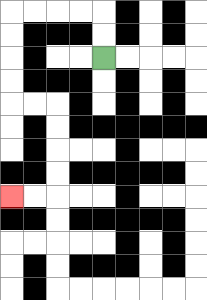{'start': '[4, 2]', 'end': '[0, 8]', 'path_directions': 'U,U,L,L,L,L,D,D,D,D,R,R,D,D,D,D,L,L', 'path_coordinates': '[[4, 2], [4, 1], [4, 0], [3, 0], [2, 0], [1, 0], [0, 0], [0, 1], [0, 2], [0, 3], [0, 4], [1, 4], [2, 4], [2, 5], [2, 6], [2, 7], [2, 8], [1, 8], [0, 8]]'}